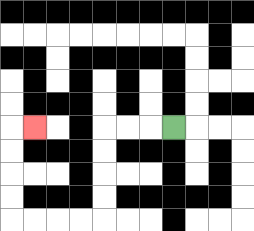{'start': '[7, 5]', 'end': '[1, 5]', 'path_directions': 'L,L,L,D,D,D,D,L,L,L,L,U,U,U,U,R', 'path_coordinates': '[[7, 5], [6, 5], [5, 5], [4, 5], [4, 6], [4, 7], [4, 8], [4, 9], [3, 9], [2, 9], [1, 9], [0, 9], [0, 8], [0, 7], [0, 6], [0, 5], [1, 5]]'}